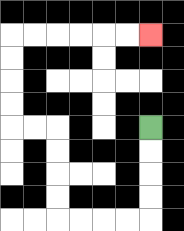{'start': '[6, 5]', 'end': '[6, 1]', 'path_directions': 'D,D,D,D,L,L,L,L,U,U,U,U,L,L,U,U,U,U,R,R,R,R,R,R', 'path_coordinates': '[[6, 5], [6, 6], [6, 7], [6, 8], [6, 9], [5, 9], [4, 9], [3, 9], [2, 9], [2, 8], [2, 7], [2, 6], [2, 5], [1, 5], [0, 5], [0, 4], [0, 3], [0, 2], [0, 1], [1, 1], [2, 1], [3, 1], [4, 1], [5, 1], [6, 1]]'}